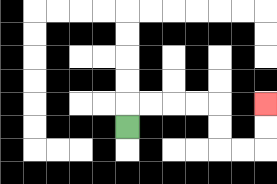{'start': '[5, 5]', 'end': '[11, 4]', 'path_directions': 'U,R,R,R,R,D,D,R,R,U,U', 'path_coordinates': '[[5, 5], [5, 4], [6, 4], [7, 4], [8, 4], [9, 4], [9, 5], [9, 6], [10, 6], [11, 6], [11, 5], [11, 4]]'}